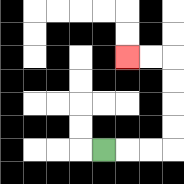{'start': '[4, 6]', 'end': '[5, 2]', 'path_directions': 'R,R,R,U,U,U,U,L,L', 'path_coordinates': '[[4, 6], [5, 6], [6, 6], [7, 6], [7, 5], [7, 4], [7, 3], [7, 2], [6, 2], [5, 2]]'}